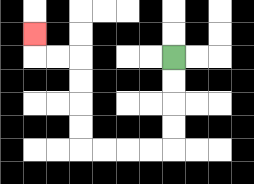{'start': '[7, 2]', 'end': '[1, 1]', 'path_directions': 'D,D,D,D,L,L,L,L,U,U,U,U,L,L,U', 'path_coordinates': '[[7, 2], [7, 3], [7, 4], [7, 5], [7, 6], [6, 6], [5, 6], [4, 6], [3, 6], [3, 5], [3, 4], [3, 3], [3, 2], [2, 2], [1, 2], [1, 1]]'}